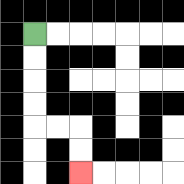{'start': '[1, 1]', 'end': '[3, 7]', 'path_directions': 'D,D,D,D,R,R,D,D', 'path_coordinates': '[[1, 1], [1, 2], [1, 3], [1, 4], [1, 5], [2, 5], [3, 5], [3, 6], [3, 7]]'}